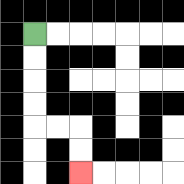{'start': '[1, 1]', 'end': '[3, 7]', 'path_directions': 'D,D,D,D,R,R,D,D', 'path_coordinates': '[[1, 1], [1, 2], [1, 3], [1, 4], [1, 5], [2, 5], [3, 5], [3, 6], [3, 7]]'}